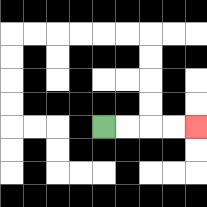{'start': '[4, 5]', 'end': '[8, 5]', 'path_directions': 'R,R,R,R', 'path_coordinates': '[[4, 5], [5, 5], [6, 5], [7, 5], [8, 5]]'}